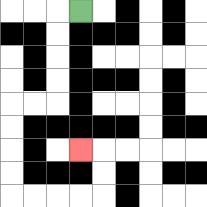{'start': '[3, 0]', 'end': '[3, 6]', 'path_directions': 'L,D,D,D,D,L,L,D,D,D,D,R,R,R,R,U,U,L', 'path_coordinates': '[[3, 0], [2, 0], [2, 1], [2, 2], [2, 3], [2, 4], [1, 4], [0, 4], [0, 5], [0, 6], [0, 7], [0, 8], [1, 8], [2, 8], [3, 8], [4, 8], [4, 7], [4, 6], [3, 6]]'}